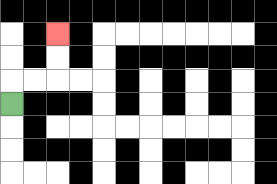{'start': '[0, 4]', 'end': '[2, 1]', 'path_directions': 'U,R,R,U,U', 'path_coordinates': '[[0, 4], [0, 3], [1, 3], [2, 3], [2, 2], [2, 1]]'}